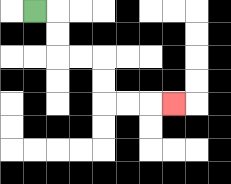{'start': '[1, 0]', 'end': '[7, 4]', 'path_directions': 'R,D,D,R,R,D,D,R,R,R', 'path_coordinates': '[[1, 0], [2, 0], [2, 1], [2, 2], [3, 2], [4, 2], [4, 3], [4, 4], [5, 4], [6, 4], [7, 4]]'}